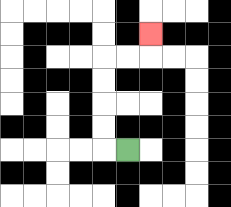{'start': '[5, 6]', 'end': '[6, 1]', 'path_directions': 'L,U,U,U,U,R,R,U', 'path_coordinates': '[[5, 6], [4, 6], [4, 5], [4, 4], [4, 3], [4, 2], [5, 2], [6, 2], [6, 1]]'}